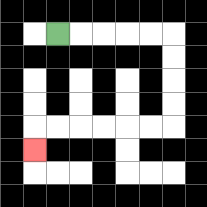{'start': '[2, 1]', 'end': '[1, 6]', 'path_directions': 'R,R,R,R,R,D,D,D,D,L,L,L,L,L,L,D', 'path_coordinates': '[[2, 1], [3, 1], [4, 1], [5, 1], [6, 1], [7, 1], [7, 2], [7, 3], [7, 4], [7, 5], [6, 5], [5, 5], [4, 5], [3, 5], [2, 5], [1, 5], [1, 6]]'}